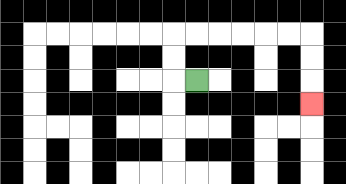{'start': '[8, 3]', 'end': '[13, 4]', 'path_directions': 'L,U,U,R,R,R,R,R,R,D,D,D', 'path_coordinates': '[[8, 3], [7, 3], [7, 2], [7, 1], [8, 1], [9, 1], [10, 1], [11, 1], [12, 1], [13, 1], [13, 2], [13, 3], [13, 4]]'}